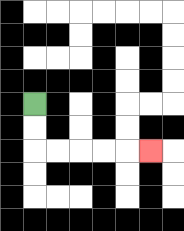{'start': '[1, 4]', 'end': '[6, 6]', 'path_directions': 'D,D,R,R,R,R,R', 'path_coordinates': '[[1, 4], [1, 5], [1, 6], [2, 6], [3, 6], [4, 6], [5, 6], [6, 6]]'}